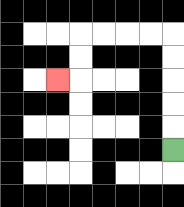{'start': '[7, 6]', 'end': '[2, 3]', 'path_directions': 'U,U,U,U,U,L,L,L,L,D,D,L', 'path_coordinates': '[[7, 6], [7, 5], [7, 4], [7, 3], [7, 2], [7, 1], [6, 1], [5, 1], [4, 1], [3, 1], [3, 2], [3, 3], [2, 3]]'}